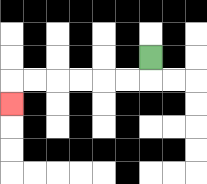{'start': '[6, 2]', 'end': '[0, 4]', 'path_directions': 'D,L,L,L,L,L,L,D', 'path_coordinates': '[[6, 2], [6, 3], [5, 3], [4, 3], [3, 3], [2, 3], [1, 3], [0, 3], [0, 4]]'}